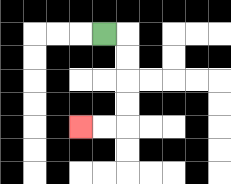{'start': '[4, 1]', 'end': '[3, 5]', 'path_directions': 'R,D,D,D,D,L,L', 'path_coordinates': '[[4, 1], [5, 1], [5, 2], [5, 3], [5, 4], [5, 5], [4, 5], [3, 5]]'}